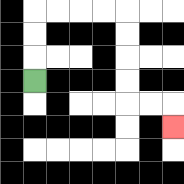{'start': '[1, 3]', 'end': '[7, 5]', 'path_directions': 'U,U,U,R,R,R,R,D,D,D,D,R,R,D', 'path_coordinates': '[[1, 3], [1, 2], [1, 1], [1, 0], [2, 0], [3, 0], [4, 0], [5, 0], [5, 1], [5, 2], [5, 3], [5, 4], [6, 4], [7, 4], [7, 5]]'}